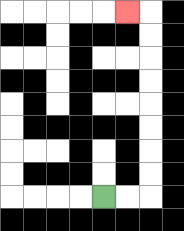{'start': '[4, 8]', 'end': '[5, 0]', 'path_directions': 'R,R,U,U,U,U,U,U,U,U,L', 'path_coordinates': '[[4, 8], [5, 8], [6, 8], [6, 7], [6, 6], [6, 5], [6, 4], [6, 3], [6, 2], [6, 1], [6, 0], [5, 0]]'}